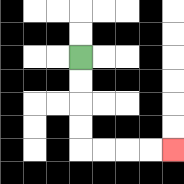{'start': '[3, 2]', 'end': '[7, 6]', 'path_directions': 'D,D,D,D,R,R,R,R', 'path_coordinates': '[[3, 2], [3, 3], [3, 4], [3, 5], [3, 6], [4, 6], [5, 6], [6, 6], [7, 6]]'}